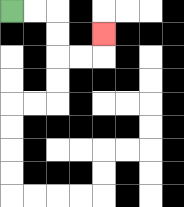{'start': '[0, 0]', 'end': '[4, 1]', 'path_directions': 'R,R,D,D,R,R,U', 'path_coordinates': '[[0, 0], [1, 0], [2, 0], [2, 1], [2, 2], [3, 2], [4, 2], [4, 1]]'}